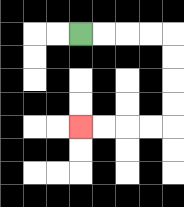{'start': '[3, 1]', 'end': '[3, 5]', 'path_directions': 'R,R,R,R,D,D,D,D,L,L,L,L', 'path_coordinates': '[[3, 1], [4, 1], [5, 1], [6, 1], [7, 1], [7, 2], [7, 3], [7, 4], [7, 5], [6, 5], [5, 5], [4, 5], [3, 5]]'}